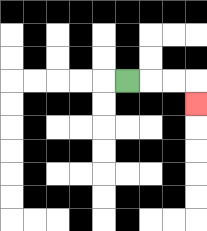{'start': '[5, 3]', 'end': '[8, 4]', 'path_directions': 'R,R,R,D', 'path_coordinates': '[[5, 3], [6, 3], [7, 3], [8, 3], [8, 4]]'}